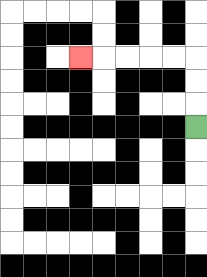{'start': '[8, 5]', 'end': '[3, 2]', 'path_directions': 'U,U,U,L,L,L,L,L', 'path_coordinates': '[[8, 5], [8, 4], [8, 3], [8, 2], [7, 2], [6, 2], [5, 2], [4, 2], [3, 2]]'}